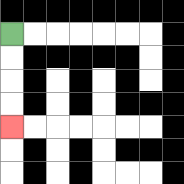{'start': '[0, 1]', 'end': '[0, 5]', 'path_directions': 'D,D,D,D', 'path_coordinates': '[[0, 1], [0, 2], [0, 3], [0, 4], [0, 5]]'}